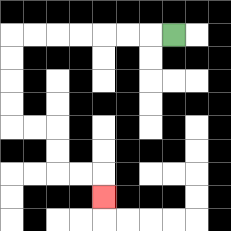{'start': '[7, 1]', 'end': '[4, 8]', 'path_directions': 'L,L,L,L,L,L,L,D,D,D,D,R,R,D,D,R,R,D', 'path_coordinates': '[[7, 1], [6, 1], [5, 1], [4, 1], [3, 1], [2, 1], [1, 1], [0, 1], [0, 2], [0, 3], [0, 4], [0, 5], [1, 5], [2, 5], [2, 6], [2, 7], [3, 7], [4, 7], [4, 8]]'}